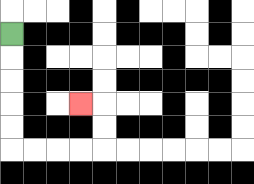{'start': '[0, 1]', 'end': '[3, 4]', 'path_directions': 'D,D,D,D,D,R,R,R,R,U,U,L', 'path_coordinates': '[[0, 1], [0, 2], [0, 3], [0, 4], [0, 5], [0, 6], [1, 6], [2, 6], [3, 6], [4, 6], [4, 5], [4, 4], [3, 4]]'}